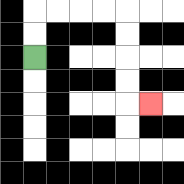{'start': '[1, 2]', 'end': '[6, 4]', 'path_directions': 'U,U,R,R,R,R,D,D,D,D,R', 'path_coordinates': '[[1, 2], [1, 1], [1, 0], [2, 0], [3, 0], [4, 0], [5, 0], [5, 1], [5, 2], [5, 3], [5, 4], [6, 4]]'}